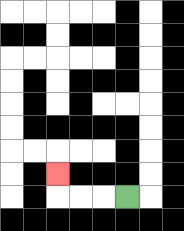{'start': '[5, 8]', 'end': '[2, 7]', 'path_directions': 'L,L,L,U', 'path_coordinates': '[[5, 8], [4, 8], [3, 8], [2, 8], [2, 7]]'}